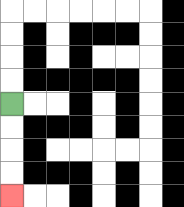{'start': '[0, 4]', 'end': '[0, 8]', 'path_directions': 'D,D,D,D', 'path_coordinates': '[[0, 4], [0, 5], [0, 6], [0, 7], [0, 8]]'}